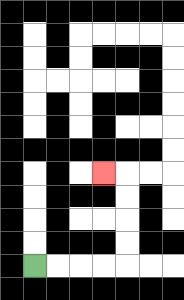{'start': '[1, 11]', 'end': '[4, 7]', 'path_directions': 'R,R,R,R,U,U,U,U,L', 'path_coordinates': '[[1, 11], [2, 11], [3, 11], [4, 11], [5, 11], [5, 10], [5, 9], [5, 8], [5, 7], [4, 7]]'}